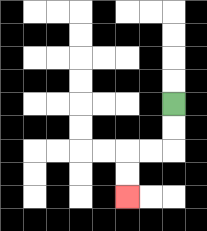{'start': '[7, 4]', 'end': '[5, 8]', 'path_directions': 'D,D,L,L,D,D', 'path_coordinates': '[[7, 4], [7, 5], [7, 6], [6, 6], [5, 6], [5, 7], [5, 8]]'}